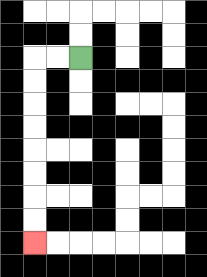{'start': '[3, 2]', 'end': '[1, 10]', 'path_directions': 'L,L,D,D,D,D,D,D,D,D', 'path_coordinates': '[[3, 2], [2, 2], [1, 2], [1, 3], [1, 4], [1, 5], [1, 6], [1, 7], [1, 8], [1, 9], [1, 10]]'}